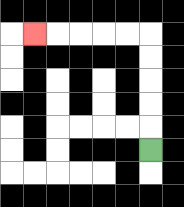{'start': '[6, 6]', 'end': '[1, 1]', 'path_directions': 'U,U,U,U,U,L,L,L,L,L', 'path_coordinates': '[[6, 6], [6, 5], [6, 4], [6, 3], [6, 2], [6, 1], [5, 1], [4, 1], [3, 1], [2, 1], [1, 1]]'}